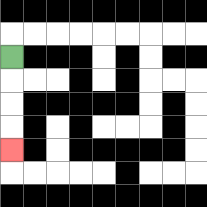{'start': '[0, 2]', 'end': '[0, 6]', 'path_directions': 'D,D,D,D', 'path_coordinates': '[[0, 2], [0, 3], [0, 4], [0, 5], [0, 6]]'}